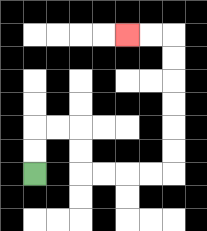{'start': '[1, 7]', 'end': '[5, 1]', 'path_directions': 'U,U,R,R,D,D,R,R,R,R,U,U,U,U,U,U,L,L', 'path_coordinates': '[[1, 7], [1, 6], [1, 5], [2, 5], [3, 5], [3, 6], [3, 7], [4, 7], [5, 7], [6, 7], [7, 7], [7, 6], [7, 5], [7, 4], [7, 3], [7, 2], [7, 1], [6, 1], [5, 1]]'}